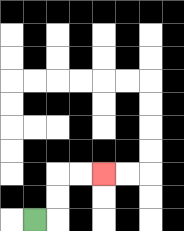{'start': '[1, 9]', 'end': '[4, 7]', 'path_directions': 'R,U,U,R,R', 'path_coordinates': '[[1, 9], [2, 9], [2, 8], [2, 7], [3, 7], [4, 7]]'}